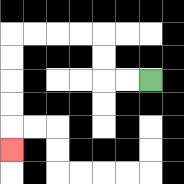{'start': '[6, 3]', 'end': '[0, 6]', 'path_directions': 'L,L,U,U,L,L,L,L,D,D,D,D,D', 'path_coordinates': '[[6, 3], [5, 3], [4, 3], [4, 2], [4, 1], [3, 1], [2, 1], [1, 1], [0, 1], [0, 2], [0, 3], [0, 4], [0, 5], [0, 6]]'}